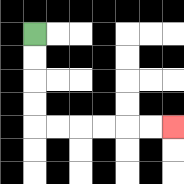{'start': '[1, 1]', 'end': '[7, 5]', 'path_directions': 'D,D,D,D,R,R,R,R,R,R', 'path_coordinates': '[[1, 1], [1, 2], [1, 3], [1, 4], [1, 5], [2, 5], [3, 5], [4, 5], [5, 5], [6, 5], [7, 5]]'}